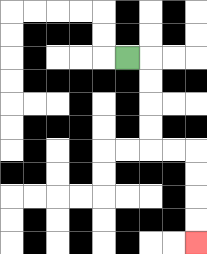{'start': '[5, 2]', 'end': '[8, 10]', 'path_directions': 'R,D,D,D,D,R,R,D,D,D,D', 'path_coordinates': '[[5, 2], [6, 2], [6, 3], [6, 4], [6, 5], [6, 6], [7, 6], [8, 6], [8, 7], [8, 8], [8, 9], [8, 10]]'}